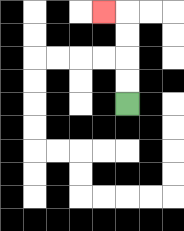{'start': '[5, 4]', 'end': '[4, 0]', 'path_directions': 'U,U,U,U,L', 'path_coordinates': '[[5, 4], [5, 3], [5, 2], [5, 1], [5, 0], [4, 0]]'}